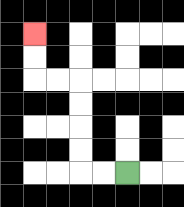{'start': '[5, 7]', 'end': '[1, 1]', 'path_directions': 'L,L,U,U,U,U,L,L,U,U', 'path_coordinates': '[[5, 7], [4, 7], [3, 7], [3, 6], [3, 5], [3, 4], [3, 3], [2, 3], [1, 3], [1, 2], [1, 1]]'}